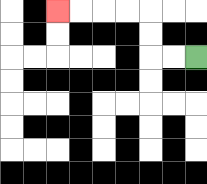{'start': '[8, 2]', 'end': '[2, 0]', 'path_directions': 'L,L,U,U,L,L,L,L', 'path_coordinates': '[[8, 2], [7, 2], [6, 2], [6, 1], [6, 0], [5, 0], [4, 0], [3, 0], [2, 0]]'}